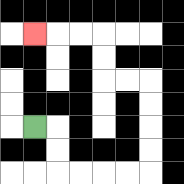{'start': '[1, 5]', 'end': '[1, 1]', 'path_directions': 'R,D,D,R,R,R,R,U,U,U,U,L,L,U,U,L,L,L', 'path_coordinates': '[[1, 5], [2, 5], [2, 6], [2, 7], [3, 7], [4, 7], [5, 7], [6, 7], [6, 6], [6, 5], [6, 4], [6, 3], [5, 3], [4, 3], [4, 2], [4, 1], [3, 1], [2, 1], [1, 1]]'}